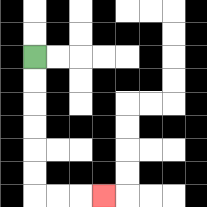{'start': '[1, 2]', 'end': '[4, 8]', 'path_directions': 'D,D,D,D,D,D,R,R,R', 'path_coordinates': '[[1, 2], [1, 3], [1, 4], [1, 5], [1, 6], [1, 7], [1, 8], [2, 8], [3, 8], [4, 8]]'}